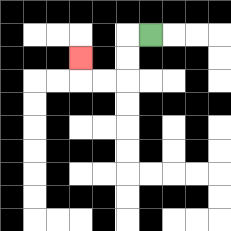{'start': '[6, 1]', 'end': '[3, 2]', 'path_directions': 'L,D,D,L,L,U', 'path_coordinates': '[[6, 1], [5, 1], [5, 2], [5, 3], [4, 3], [3, 3], [3, 2]]'}